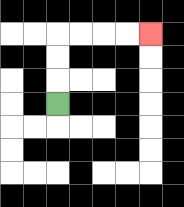{'start': '[2, 4]', 'end': '[6, 1]', 'path_directions': 'U,U,U,R,R,R,R', 'path_coordinates': '[[2, 4], [2, 3], [2, 2], [2, 1], [3, 1], [4, 1], [5, 1], [6, 1]]'}